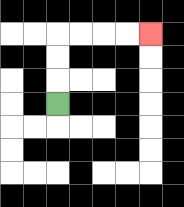{'start': '[2, 4]', 'end': '[6, 1]', 'path_directions': 'U,U,U,R,R,R,R', 'path_coordinates': '[[2, 4], [2, 3], [2, 2], [2, 1], [3, 1], [4, 1], [5, 1], [6, 1]]'}